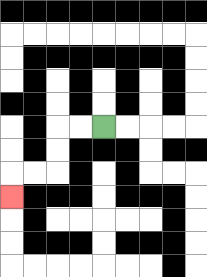{'start': '[4, 5]', 'end': '[0, 8]', 'path_directions': 'L,L,D,D,L,L,D', 'path_coordinates': '[[4, 5], [3, 5], [2, 5], [2, 6], [2, 7], [1, 7], [0, 7], [0, 8]]'}